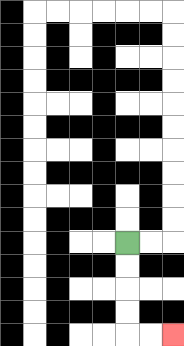{'start': '[5, 10]', 'end': '[7, 14]', 'path_directions': 'D,D,D,D,R,R', 'path_coordinates': '[[5, 10], [5, 11], [5, 12], [5, 13], [5, 14], [6, 14], [7, 14]]'}